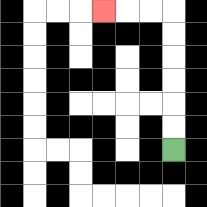{'start': '[7, 6]', 'end': '[4, 0]', 'path_directions': 'U,U,U,U,U,U,L,L,L', 'path_coordinates': '[[7, 6], [7, 5], [7, 4], [7, 3], [7, 2], [7, 1], [7, 0], [6, 0], [5, 0], [4, 0]]'}